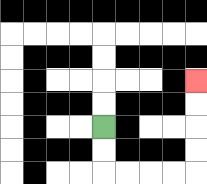{'start': '[4, 5]', 'end': '[8, 3]', 'path_directions': 'D,D,R,R,R,R,U,U,U,U', 'path_coordinates': '[[4, 5], [4, 6], [4, 7], [5, 7], [6, 7], [7, 7], [8, 7], [8, 6], [8, 5], [8, 4], [8, 3]]'}